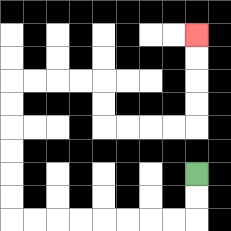{'start': '[8, 7]', 'end': '[8, 1]', 'path_directions': 'D,D,L,L,L,L,L,L,L,L,U,U,U,U,U,U,R,R,R,R,D,D,R,R,R,R,U,U,U,U', 'path_coordinates': '[[8, 7], [8, 8], [8, 9], [7, 9], [6, 9], [5, 9], [4, 9], [3, 9], [2, 9], [1, 9], [0, 9], [0, 8], [0, 7], [0, 6], [0, 5], [0, 4], [0, 3], [1, 3], [2, 3], [3, 3], [4, 3], [4, 4], [4, 5], [5, 5], [6, 5], [7, 5], [8, 5], [8, 4], [8, 3], [8, 2], [8, 1]]'}